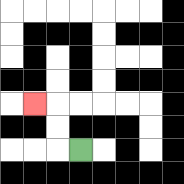{'start': '[3, 6]', 'end': '[1, 4]', 'path_directions': 'L,U,U,L', 'path_coordinates': '[[3, 6], [2, 6], [2, 5], [2, 4], [1, 4]]'}